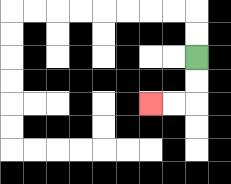{'start': '[8, 2]', 'end': '[6, 4]', 'path_directions': 'D,D,L,L', 'path_coordinates': '[[8, 2], [8, 3], [8, 4], [7, 4], [6, 4]]'}